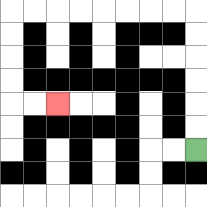{'start': '[8, 6]', 'end': '[2, 4]', 'path_directions': 'U,U,U,U,U,U,L,L,L,L,L,L,L,L,D,D,D,D,R,R', 'path_coordinates': '[[8, 6], [8, 5], [8, 4], [8, 3], [8, 2], [8, 1], [8, 0], [7, 0], [6, 0], [5, 0], [4, 0], [3, 0], [2, 0], [1, 0], [0, 0], [0, 1], [0, 2], [0, 3], [0, 4], [1, 4], [2, 4]]'}